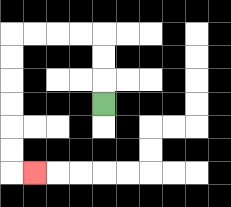{'start': '[4, 4]', 'end': '[1, 7]', 'path_directions': 'U,U,U,L,L,L,L,D,D,D,D,D,D,R', 'path_coordinates': '[[4, 4], [4, 3], [4, 2], [4, 1], [3, 1], [2, 1], [1, 1], [0, 1], [0, 2], [0, 3], [0, 4], [0, 5], [0, 6], [0, 7], [1, 7]]'}